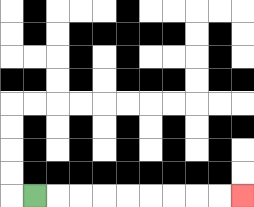{'start': '[1, 8]', 'end': '[10, 8]', 'path_directions': 'R,R,R,R,R,R,R,R,R', 'path_coordinates': '[[1, 8], [2, 8], [3, 8], [4, 8], [5, 8], [6, 8], [7, 8], [8, 8], [9, 8], [10, 8]]'}